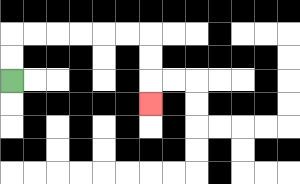{'start': '[0, 3]', 'end': '[6, 4]', 'path_directions': 'U,U,R,R,R,R,R,R,D,D,D', 'path_coordinates': '[[0, 3], [0, 2], [0, 1], [1, 1], [2, 1], [3, 1], [4, 1], [5, 1], [6, 1], [6, 2], [6, 3], [6, 4]]'}